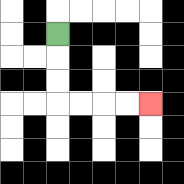{'start': '[2, 1]', 'end': '[6, 4]', 'path_directions': 'D,D,D,R,R,R,R', 'path_coordinates': '[[2, 1], [2, 2], [2, 3], [2, 4], [3, 4], [4, 4], [5, 4], [6, 4]]'}